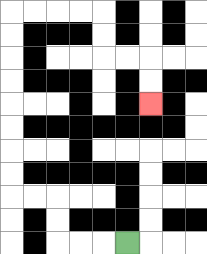{'start': '[5, 10]', 'end': '[6, 4]', 'path_directions': 'L,L,L,U,U,L,L,U,U,U,U,U,U,U,U,R,R,R,R,D,D,R,R,D,D', 'path_coordinates': '[[5, 10], [4, 10], [3, 10], [2, 10], [2, 9], [2, 8], [1, 8], [0, 8], [0, 7], [0, 6], [0, 5], [0, 4], [0, 3], [0, 2], [0, 1], [0, 0], [1, 0], [2, 0], [3, 0], [4, 0], [4, 1], [4, 2], [5, 2], [6, 2], [6, 3], [6, 4]]'}